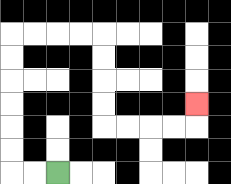{'start': '[2, 7]', 'end': '[8, 4]', 'path_directions': 'L,L,U,U,U,U,U,U,R,R,R,R,D,D,D,D,R,R,R,R,U', 'path_coordinates': '[[2, 7], [1, 7], [0, 7], [0, 6], [0, 5], [0, 4], [0, 3], [0, 2], [0, 1], [1, 1], [2, 1], [3, 1], [4, 1], [4, 2], [4, 3], [4, 4], [4, 5], [5, 5], [6, 5], [7, 5], [8, 5], [8, 4]]'}